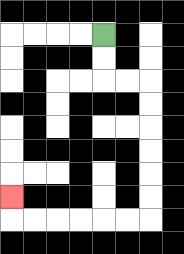{'start': '[4, 1]', 'end': '[0, 8]', 'path_directions': 'D,D,R,R,D,D,D,D,D,D,L,L,L,L,L,L,U', 'path_coordinates': '[[4, 1], [4, 2], [4, 3], [5, 3], [6, 3], [6, 4], [6, 5], [6, 6], [6, 7], [6, 8], [6, 9], [5, 9], [4, 9], [3, 9], [2, 9], [1, 9], [0, 9], [0, 8]]'}